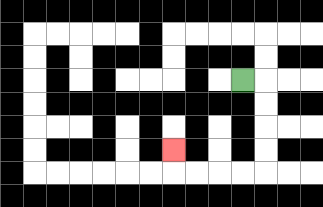{'start': '[10, 3]', 'end': '[7, 6]', 'path_directions': 'R,D,D,D,D,L,L,L,L,U', 'path_coordinates': '[[10, 3], [11, 3], [11, 4], [11, 5], [11, 6], [11, 7], [10, 7], [9, 7], [8, 7], [7, 7], [7, 6]]'}